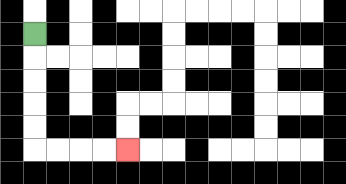{'start': '[1, 1]', 'end': '[5, 6]', 'path_directions': 'D,D,D,D,D,R,R,R,R', 'path_coordinates': '[[1, 1], [1, 2], [1, 3], [1, 4], [1, 5], [1, 6], [2, 6], [3, 6], [4, 6], [5, 6]]'}